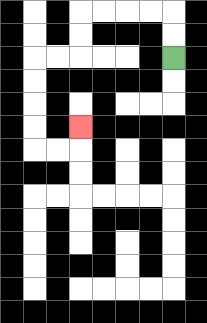{'start': '[7, 2]', 'end': '[3, 5]', 'path_directions': 'U,U,L,L,L,L,D,D,L,L,D,D,D,D,R,R,U', 'path_coordinates': '[[7, 2], [7, 1], [7, 0], [6, 0], [5, 0], [4, 0], [3, 0], [3, 1], [3, 2], [2, 2], [1, 2], [1, 3], [1, 4], [1, 5], [1, 6], [2, 6], [3, 6], [3, 5]]'}